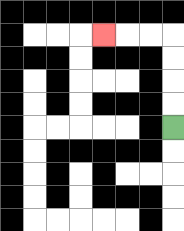{'start': '[7, 5]', 'end': '[4, 1]', 'path_directions': 'U,U,U,U,L,L,L', 'path_coordinates': '[[7, 5], [7, 4], [7, 3], [7, 2], [7, 1], [6, 1], [5, 1], [4, 1]]'}